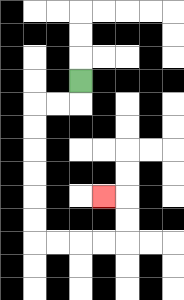{'start': '[3, 3]', 'end': '[4, 8]', 'path_directions': 'D,L,L,D,D,D,D,D,D,R,R,R,R,U,U,L', 'path_coordinates': '[[3, 3], [3, 4], [2, 4], [1, 4], [1, 5], [1, 6], [1, 7], [1, 8], [1, 9], [1, 10], [2, 10], [3, 10], [4, 10], [5, 10], [5, 9], [5, 8], [4, 8]]'}